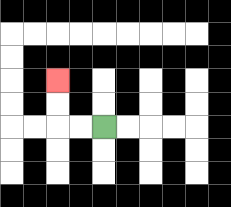{'start': '[4, 5]', 'end': '[2, 3]', 'path_directions': 'L,L,U,U', 'path_coordinates': '[[4, 5], [3, 5], [2, 5], [2, 4], [2, 3]]'}